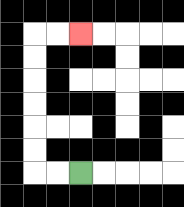{'start': '[3, 7]', 'end': '[3, 1]', 'path_directions': 'L,L,U,U,U,U,U,U,R,R', 'path_coordinates': '[[3, 7], [2, 7], [1, 7], [1, 6], [1, 5], [1, 4], [1, 3], [1, 2], [1, 1], [2, 1], [3, 1]]'}